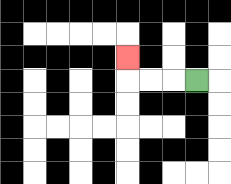{'start': '[8, 3]', 'end': '[5, 2]', 'path_directions': 'L,L,L,U', 'path_coordinates': '[[8, 3], [7, 3], [6, 3], [5, 3], [5, 2]]'}